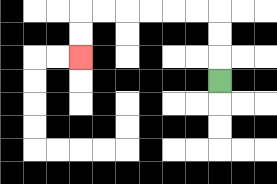{'start': '[9, 3]', 'end': '[3, 2]', 'path_directions': 'U,U,U,L,L,L,L,L,L,D,D', 'path_coordinates': '[[9, 3], [9, 2], [9, 1], [9, 0], [8, 0], [7, 0], [6, 0], [5, 0], [4, 0], [3, 0], [3, 1], [3, 2]]'}